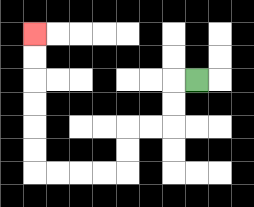{'start': '[8, 3]', 'end': '[1, 1]', 'path_directions': 'L,D,D,L,L,D,D,L,L,L,L,U,U,U,U,U,U', 'path_coordinates': '[[8, 3], [7, 3], [7, 4], [7, 5], [6, 5], [5, 5], [5, 6], [5, 7], [4, 7], [3, 7], [2, 7], [1, 7], [1, 6], [1, 5], [1, 4], [1, 3], [1, 2], [1, 1]]'}